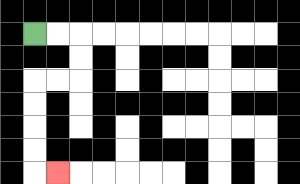{'start': '[1, 1]', 'end': '[2, 7]', 'path_directions': 'R,R,D,D,L,L,D,D,D,D,R', 'path_coordinates': '[[1, 1], [2, 1], [3, 1], [3, 2], [3, 3], [2, 3], [1, 3], [1, 4], [1, 5], [1, 6], [1, 7], [2, 7]]'}